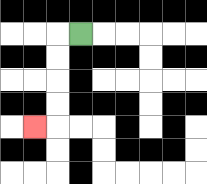{'start': '[3, 1]', 'end': '[1, 5]', 'path_directions': 'L,D,D,D,D,L', 'path_coordinates': '[[3, 1], [2, 1], [2, 2], [2, 3], [2, 4], [2, 5], [1, 5]]'}